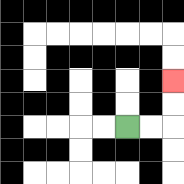{'start': '[5, 5]', 'end': '[7, 3]', 'path_directions': 'R,R,U,U', 'path_coordinates': '[[5, 5], [6, 5], [7, 5], [7, 4], [7, 3]]'}